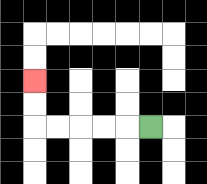{'start': '[6, 5]', 'end': '[1, 3]', 'path_directions': 'L,L,L,L,L,U,U', 'path_coordinates': '[[6, 5], [5, 5], [4, 5], [3, 5], [2, 5], [1, 5], [1, 4], [1, 3]]'}